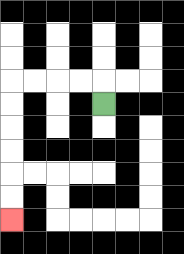{'start': '[4, 4]', 'end': '[0, 9]', 'path_directions': 'U,L,L,L,L,D,D,D,D,D,D', 'path_coordinates': '[[4, 4], [4, 3], [3, 3], [2, 3], [1, 3], [0, 3], [0, 4], [0, 5], [0, 6], [0, 7], [0, 8], [0, 9]]'}